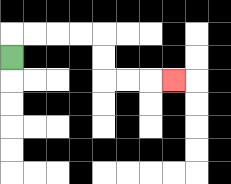{'start': '[0, 2]', 'end': '[7, 3]', 'path_directions': 'U,R,R,R,R,D,D,R,R,R', 'path_coordinates': '[[0, 2], [0, 1], [1, 1], [2, 1], [3, 1], [4, 1], [4, 2], [4, 3], [5, 3], [6, 3], [7, 3]]'}